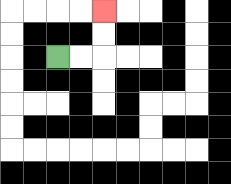{'start': '[2, 2]', 'end': '[4, 0]', 'path_directions': 'R,R,U,U', 'path_coordinates': '[[2, 2], [3, 2], [4, 2], [4, 1], [4, 0]]'}